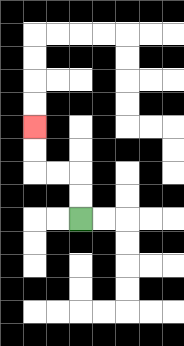{'start': '[3, 9]', 'end': '[1, 5]', 'path_directions': 'U,U,L,L,U,U', 'path_coordinates': '[[3, 9], [3, 8], [3, 7], [2, 7], [1, 7], [1, 6], [1, 5]]'}